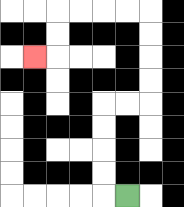{'start': '[5, 8]', 'end': '[1, 2]', 'path_directions': 'L,U,U,U,U,R,R,U,U,U,U,L,L,L,L,D,D,L', 'path_coordinates': '[[5, 8], [4, 8], [4, 7], [4, 6], [4, 5], [4, 4], [5, 4], [6, 4], [6, 3], [6, 2], [6, 1], [6, 0], [5, 0], [4, 0], [3, 0], [2, 0], [2, 1], [2, 2], [1, 2]]'}